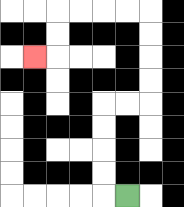{'start': '[5, 8]', 'end': '[1, 2]', 'path_directions': 'L,U,U,U,U,R,R,U,U,U,U,L,L,L,L,D,D,L', 'path_coordinates': '[[5, 8], [4, 8], [4, 7], [4, 6], [4, 5], [4, 4], [5, 4], [6, 4], [6, 3], [6, 2], [6, 1], [6, 0], [5, 0], [4, 0], [3, 0], [2, 0], [2, 1], [2, 2], [1, 2]]'}